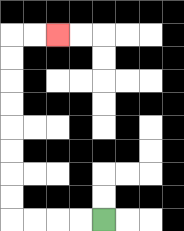{'start': '[4, 9]', 'end': '[2, 1]', 'path_directions': 'L,L,L,L,U,U,U,U,U,U,U,U,R,R', 'path_coordinates': '[[4, 9], [3, 9], [2, 9], [1, 9], [0, 9], [0, 8], [0, 7], [0, 6], [0, 5], [0, 4], [0, 3], [0, 2], [0, 1], [1, 1], [2, 1]]'}